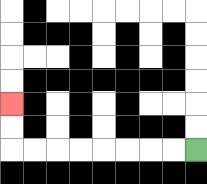{'start': '[8, 6]', 'end': '[0, 4]', 'path_directions': 'L,L,L,L,L,L,L,L,U,U', 'path_coordinates': '[[8, 6], [7, 6], [6, 6], [5, 6], [4, 6], [3, 6], [2, 6], [1, 6], [0, 6], [0, 5], [0, 4]]'}